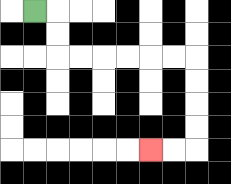{'start': '[1, 0]', 'end': '[6, 6]', 'path_directions': 'R,D,D,R,R,R,R,R,R,D,D,D,D,L,L', 'path_coordinates': '[[1, 0], [2, 0], [2, 1], [2, 2], [3, 2], [4, 2], [5, 2], [6, 2], [7, 2], [8, 2], [8, 3], [8, 4], [8, 5], [8, 6], [7, 6], [6, 6]]'}